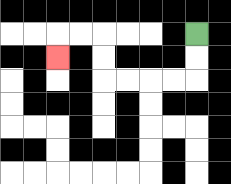{'start': '[8, 1]', 'end': '[2, 2]', 'path_directions': 'D,D,L,L,L,L,U,U,L,L,D', 'path_coordinates': '[[8, 1], [8, 2], [8, 3], [7, 3], [6, 3], [5, 3], [4, 3], [4, 2], [4, 1], [3, 1], [2, 1], [2, 2]]'}